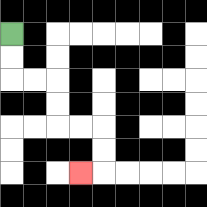{'start': '[0, 1]', 'end': '[3, 7]', 'path_directions': 'D,D,R,R,D,D,R,R,D,D,L', 'path_coordinates': '[[0, 1], [0, 2], [0, 3], [1, 3], [2, 3], [2, 4], [2, 5], [3, 5], [4, 5], [4, 6], [4, 7], [3, 7]]'}